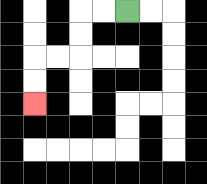{'start': '[5, 0]', 'end': '[1, 4]', 'path_directions': 'L,L,D,D,L,L,D,D', 'path_coordinates': '[[5, 0], [4, 0], [3, 0], [3, 1], [3, 2], [2, 2], [1, 2], [1, 3], [1, 4]]'}